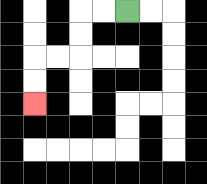{'start': '[5, 0]', 'end': '[1, 4]', 'path_directions': 'L,L,D,D,L,L,D,D', 'path_coordinates': '[[5, 0], [4, 0], [3, 0], [3, 1], [3, 2], [2, 2], [1, 2], [1, 3], [1, 4]]'}